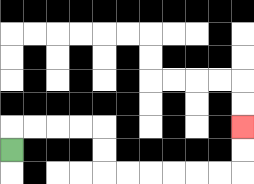{'start': '[0, 6]', 'end': '[10, 5]', 'path_directions': 'U,R,R,R,R,D,D,R,R,R,R,R,R,U,U', 'path_coordinates': '[[0, 6], [0, 5], [1, 5], [2, 5], [3, 5], [4, 5], [4, 6], [4, 7], [5, 7], [6, 7], [7, 7], [8, 7], [9, 7], [10, 7], [10, 6], [10, 5]]'}